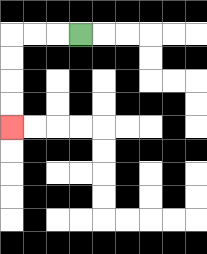{'start': '[3, 1]', 'end': '[0, 5]', 'path_directions': 'L,L,L,D,D,D,D', 'path_coordinates': '[[3, 1], [2, 1], [1, 1], [0, 1], [0, 2], [0, 3], [0, 4], [0, 5]]'}